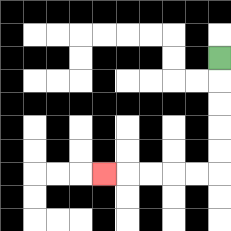{'start': '[9, 2]', 'end': '[4, 7]', 'path_directions': 'D,D,D,D,D,L,L,L,L,L', 'path_coordinates': '[[9, 2], [9, 3], [9, 4], [9, 5], [9, 6], [9, 7], [8, 7], [7, 7], [6, 7], [5, 7], [4, 7]]'}